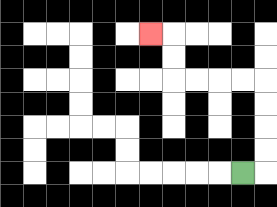{'start': '[10, 7]', 'end': '[6, 1]', 'path_directions': 'R,U,U,U,U,L,L,L,L,U,U,L', 'path_coordinates': '[[10, 7], [11, 7], [11, 6], [11, 5], [11, 4], [11, 3], [10, 3], [9, 3], [8, 3], [7, 3], [7, 2], [7, 1], [6, 1]]'}